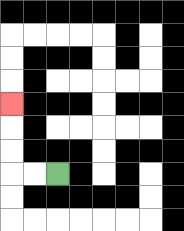{'start': '[2, 7]', 'end': '[0, 4]', 'path_directions': 'L,L,U,U,U', 'path_coordinates': '[[2, 7], [1, 7], [0, 7], [0, 6], [0, 5], [0, 4]]'}